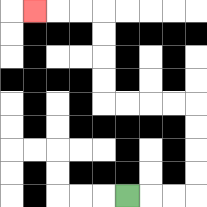{'start': '[5, 8]', 'end': '[1, 0]', 'path_directions': 'R,R,R,U,U,U,U,L,L,L,L,U,U,U,U,L,L,L', 'path_coordinates': '[[5, 8], [6, 8], [7, 8], [8, 8], [8, 7], [8, 6], [8, 5], [8, 4], [7, 4], [6, 4], [5, 4], [4, 4], [4, 3], [4, 2], [4, 1], [4, 0], [3, 0], [2, 0], [1, 0]]'}